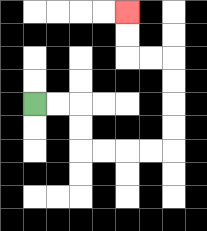{'start': '[1, 4]', 'end': '[5, 0]', 'path_directions': 'R,R,D,D,R,R,R,R,U,U,U,U,L,L,U,U', 'path_coordinates': '[[1, 4], [2, 4], [3, 4], [3, 5], [3, 6], [4, 6], [5, 6], [6, 6], [7, 6], [7, 5], [7, 4], [7, 3], [7, 2], [6, 2], [5, 2], [5, 1], [5, 0]]'}